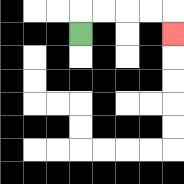{'start': '[3, 1]', 'end': '[7, 1]', 'path_directions': 'U,R,R,R,R,D', 'path_coordinates': '[[3, 1], [3, 0], [4, 0], [5, 0], [6, 0], [7, 0], [7, 1]]'}